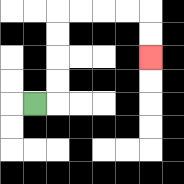{'start': '[1, 4]', 'end': '[6, 2]', 'path_directions': 'R,U,U,U,U,R,R,R,R,D,D', 'path_coordinates': '[[1, 4], [2, 4], [2, 3], [2, 2], [2, 1], [2, 0], [3, 0], [4, 0], [5, 0], [6, 0], [6, 1], [6, 2]]'}